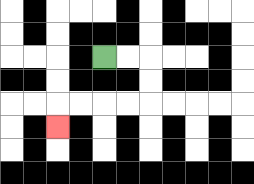{'start': '[4, 2]', 'end': '[2, 5]', 'path_directions': 'R,R,D,D,L,L,L,L,D', 'path_coordinates': '[[4, 2], [5, 2], [6, 2], [6, 3], [6, 4], [5, 4], [4, 4], [3, 4], [2, 4], [2, 5]]'}